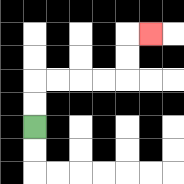{'start': '[1, 5]', 'end': '[6, 1]', 'path_directions': 'U,U,R,R,R,R,U,U,R', 'path_coordinates': '[[1, 5], [1, 4], [1, 3], [2, 3], [3, 3], [4, 3], [5, 3], [5, 2], [5, 1], [6, 1]]'}